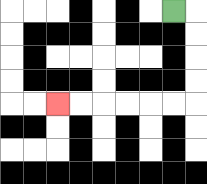{'start': '[7, 0]', 'end': '[2, 4]', 'path_directions': 'R,D,D,D,D,L,L,L,L,L,L', 'path_coordinates': '[[7, 0], [8, 0], [8, 1], [8, 2], [8, 3], [8, 4], [7, 4], [6, 4], [5, 4], [4, 4], [3, 4], [2, 4]]'}